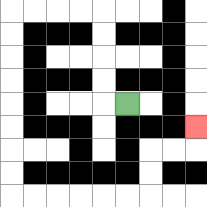{'start': '[5, 4]', 'end': '[8, 5]', 'path_directions': 'L,U,U,U,U,L,L,L,L,D,D,D,D,D,D,D,D,R,R,R,R,R,R,U,U,R,R,U', 'path_coordinates': '[[5, 4], [4, 4], [4, 3], [4, 2], [4, 1], [4, 0], [3, 0], [2, 0], [1, 0], [0, 0], [0, 1], [0, 2], [0, 3], [0, 4], [0, 5], [0, 6], [0, 7], [0, 8], [1, 8], [2, 8], [3, 8], [4, 8], [5, 8], [6, 8], [6, 7], [6, 6], [7, 6], [8, 6], [8, 5]]'}